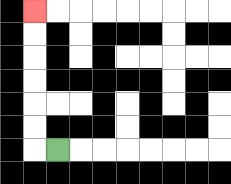{'start': '[2, 6]', 'end': '[1, 0]', 'path_directions': 'L,U,U,U,U,U,U', 'path_coordinates': '[[2, 6], [1, 6], [1, 5], [1, 4], [1, 3], [1, 2], [1, 1], [1, 0]]'}